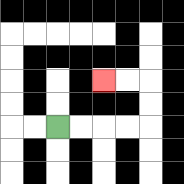{'start': '[2, 5]', 'end': '[4, 3]', 'path_directions': 'R,R,R,R,U,U,L,L', 'path_coordinates': '[[2, 5], [3, 5], [4, 5], [5, 5], [6, 5], [6, 4], [6, 3], [5, 3], [4, 3]]'}